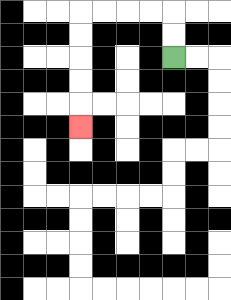{'start': '[7, 2]', 'end': '[3, 5]', 'path_directions': 'U,U,L,L,L,L,D,D,D,D,D', 'path_coordinates': '[[7, 2], [7, 1], [7, 0], [6, 0], [5, 0], [4, 0], [3, 0], [3, 1], [3, 2], [3, 3], [3, 4], [3, 5]]'}